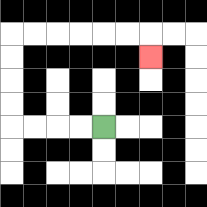{'start': '[4, 5]', 'end': '[6, 2]', 'path_directions': 'L,L,L,L,U,U,U,U,R,R,R,R,R,R,D', 'path_coordinates': '[[4, 5], [3, 5], [2, 5], [1, 5], [0, 5], [0, 4], [0, 3], [0, 2], [0, 1], [1, 1], [2, 1], [3, 1], [4, 1], [5, 1], [6, 1], [6, 2]]'}